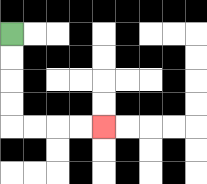{'start': '[0, 1]', 'end': '[4, 5]', 'path_directions': 'D,D,D,D,R,R,R,R', 'path_coordinates': '[[0, 1], [0, 2], [0, 3], [0, 4], [0, 5], [1, 5], [2, 5], [3, 5], [4, 5]]'}